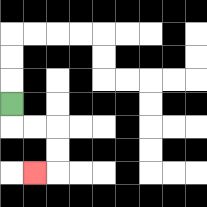{'start': '[0, 4]', 'end': '[1, 7]', 'path_directions': 'D,R,R,D,D,L', 'path_coordinates': '[[0, 4], [0, 5], [1, 5], [2, 5], [2, 6], [2, 7], [1, 7]]'}